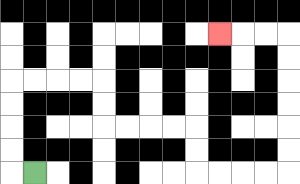{'start': '[1, 7]', 'end': '[9, 1]', 'path_directions': 'L,U,U,U,U,R,R,R,R,D,D,R,R,R,R,D,D,R,R,R,R,U,U,U,U,U,U,L,L,L', 'path_coordinates': '[[1, 7], [0, 7], [0, 6], [0, 5], [0, 4], [0, 3], [1, 3], [2, 3], [3, 3], [4, 3], [4, 4], [4, 5], [5, 5], [6, 5], [7, 5], [8, 5], [8, 6], [8, 7], [9, 7], [10, 7], [11, 7], [12, 7], [12, 6], [12, 5], [12, 4], [12, 3], [12, 2], [12, 1], [11, 1], [10, 1], [9, 1]]'}